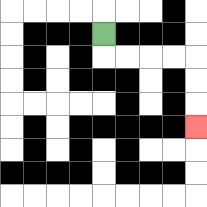{'start': '[4, 1]', 'end': '[8, 5]', 'path_directions': 'D,R,R,R,R,D,D,D', 'path_coordinates': '[[4, 1], [4, 2], [5, 2], [6, 2], [7, 2], [8, 2], [8, 3], [8, 4], [8, 5]]'}